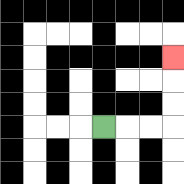{'start': '[4, 5]', 'end': '[7, 2]', 'path_directions': 'R,R,R,U,U,U', 'path_coordinates': '[[4, 5], [5, 5], [6, 5], [7, 5], [7, 4], [7, 3], [7, 2]]'}